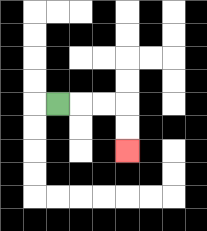{'start': '[2, 4]', 'end': '[5, 6]', 'path_directions': 'R,R,R,D,D', 'path_coordinates': '[[2, 4], [3, 4], [4, 4], [5, 4], [5, 5], [5, 6]]'}